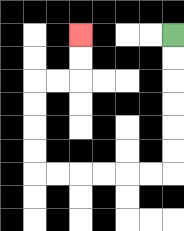{'start': '[7, 1]', 'end': '[3, 1]', 'path_directions': 'D,D,D,D,D,D,L,L,L,L,L,L,U,U,U,U,R,R,U,U', 'path_coordinates': '[[7, 1], [7, 2], [7, 3], [7, 4], [7, 5], [7, 6], [7, 7], [6, 7], [5, 7], [4, 7], [3, 7], [2, 7], [1, 7], [1, 6], [1, 5], [1, 4], [1, 3], [2, 3], [3, 3], [3, 2], [3, 1]]'}